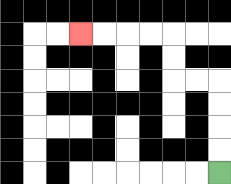{'start': '[9, 7]', 'end': '[3, 1]', 'path_directions': 'U,U,U,U,L,L,U,U,L,L,L,L', 'path_coordinates': '[[9, 7], [9, 6], [9, 5], [9, 4], [9, 3], [8, 3], [7, 3], [7, 2], [7, 1], [6, 1], [5, 1], [4, 1], [3, 1]]'}